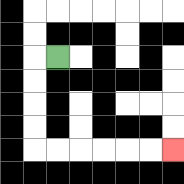{'start': '[2, 2]', 'end': '[7, 6]', 'path_directions': 'L,D,D,D,D,R,R,R,R,R,R', 'path_coordinates': '[[2, 2], [1, 2], [1, 3], [1, 4], [1, 5], [1, 6], [2, 6], [3, 6], [4, 6], [5, 6], [6, 6], [7, 6]]'}